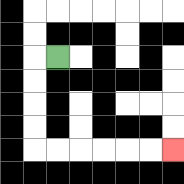{'start': '[2, 2]', 'end': '[7, 6]', 'path_directions': 'L,D,D,D,D,R,R,R,R,R,R', 'path_coordinates': '[[2, 2], [1, 2], [1, 3], [1, 4], [1, 5], [1, 6], [2, 6], [3, 6], [4, 6], [5, 6], [6, 6], [7, 6]]'}